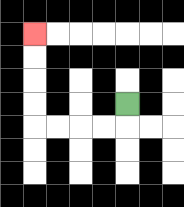{'start': '[5, 4]', 'end': '[1, 1]', 'path_directions': 'D,L,L,L,L,U,U,U,U', 'path_coordinates': '[[5, 4], [5, 5], [4, 5], [3, 5], [2, 5], [1, 5], [1, 4], [1, 3], [1, 2], [1, 1]]'}